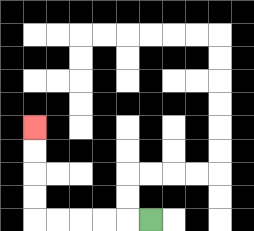{'start': '[6, 9]', 'end': '[1, 5]', 'path_directions': 'L,L,L,L,L,U,U,U,U', 'path_coordinates': '[[6, 9], [5, 9], [4, 9], [3, 9], [2, 9], [1, 9], [1, 8], [1, 7], [1, 6], [1, 5]]'}